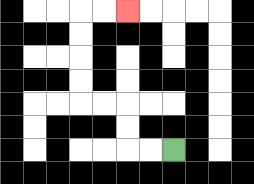{'start': '[7, 6]', 'end': '[5, 0]', 'path_directions': 'L,L,U,U,L,L,U,U,U,U,R,R', 'path_coordinates': '[[7, 6], [6, 6], [5, 6], [5, 5], [5, 4], [4, 4], [3, 4], [3, 3], [3, 2], [3, 1], [3, 0], [4, 0], [5, 0]]'}